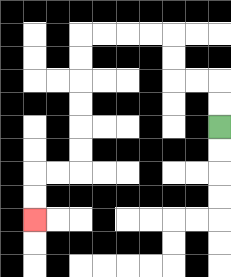{'start': '[9, 5]', 'end': '[1, 9]', 'path_directions': 'U,U,L,L,U,U,L,L,L,L,D,D,D,D,D,D,L,L,D,D', 'path_coordinates': '[[9, 5], [9, 4], [9, 3], [8, 3], [7, 3], [7, 2], [7, 1], [6, 1], [5, 1], [4, 1], [3, 1], [3, 2], [3, 3], [3, 4], [3, 5], [3, 6], [3, 7], [2, 7], [1, 7], [1, 8], [1, 9]]'}